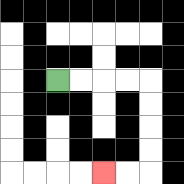{'start': '[2, 3]', 'end': '[4, 7]', 'path_directions': 'R,R,R,R,D,D,D,D,L,L', 'path_coordinates': '[[2, 3], [3, 3], [4, 3], [5, 3], [6, 3], [6, 4], [6, 5], [6, 6], [6, 7], [5, 7], [4, 7]]'}